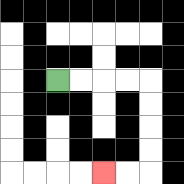{'start': '[2, 3]', 'end': '[4, 7]', 'path_directions': 'R,R,R,R,D,D,D,D,L,L', 'path_coordinates': '[[2, 3], [3, 3], [4, 3], [5, 3], [6, 3], [6, 4], [6, 5], [6, 6], [6, 7], [5, 7], [4, 7]]'}